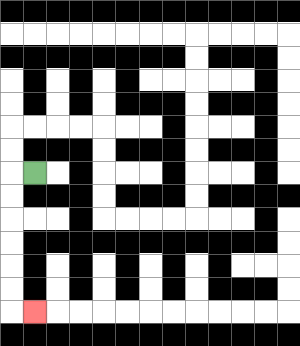{'start': '[1, 7]', 'end': '[1, 13]', 'path_directions': 'L,D,D,D,D,D,D,R', 'path_coordinates': '[[1, 7], [0, 7], [0, 8], [0, 9], [0, 10], [0, 11], [0, 12], [0, 13], [1, 13]]'}